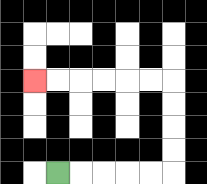{'start': '[2, 7]', 'end': '[1, 3]', 'path_directions': 'R,R,R,R,R,U,U,U,U,L,L,L,L,L,L', 'path_coordinates': '[[2, 7], [3, 7], [4, 7], [5, 7], [6, 7], [7, 7], [7, 6], [7, 5], [7, 4], [7, 3], [6, 3], [5, 3], [4, 3], [3, 3], [2, 3], [1, 3]]'}